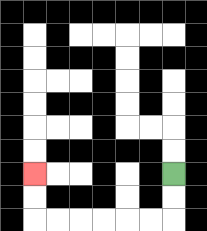{'start': '[7, 7]', 'end': '[1, 7]', 'path_directions': 'D,D,L,L,L,L,L,L,U,U', 'path_coordinates': '[[7, 7], [7, 8], [7, 9], [6, 9], [5, 9], [4, 9], [3, 9], [2, 9], [1, 9], [1, 8], [1, 7]]'}